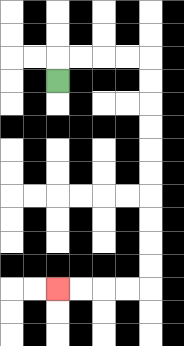{'start': '[2, 3]', 'end': '[2, 12]', 'path_directions': 'U,R,R,R,R,D,D,D,D,D,D,D,D,D,D,L,L,L,L', 'path_coordinates': '[[2, 3], [2, 2], [3, 2], [4, 2], [5, 2], [6, 2], [6, 3], [6, 4], [6, 5], [6, 6], [6, 7], [6, 8], [6, 9], [6, 10], [6, 11], [6, 12], [5, 12], [4, 12], [3, 12], [2, 12]]'}